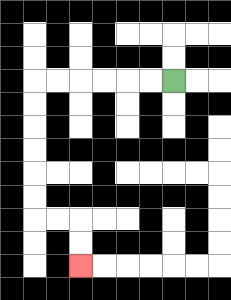{'start': '[7, 3]', 'end': '[3, 11]', 'path_directions': 'L,L,L,L,L,L,D,D,D,D,D,D,R,R,D,D', 'path_coordinates': '[[7, 3], [6, 3], [5, 3], [4, 3], [3, 3], [2, 3], [1, 3], [1, 4], [1, 5], [1, 6], [1, 7], [1, 8], [1, 9], [2, 9], [3, 9], [3, 10], [3, 11]]'}